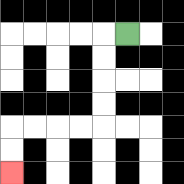{'start': '[5, 1]', 'end': '[0, 7]', 'path_directions': 'L,D,D,D,D,L,L,L,L,D,D', 'path_coordinates': '[[5, 1], [4, 1], [4, 2], [4, 3], [4, 4], [4, 5], [3, 5], [2, 5], [1, 5], [0, 5], [0, 6], [0, 7]]'}